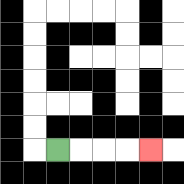{'start': '[2, 6]', 'end': '[6, 6]', 'path_directions': 'R,R,R,R', 'path_coordinates': '[[2, 6], [3, 6], [4, 6], [5, 6], [6, 6]]'}